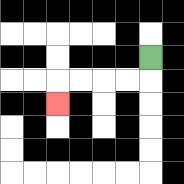{'start': '[6, 2]', 'end': '[2, 4]', 'path_directions': 'D,L,L,L,L,D', 'path_coordinates': '[[6, 2], [6, 3], [5, 3], [4, 3], [3, 3], [2, 3], [2, 4]]'}